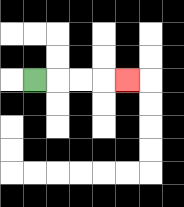{'start': '[1, 3]', 'end': '[5, 3]', 'path_directions': 'R,R,R,R', 'path_coordinates': '[[1, 3], [2, 3], [3, 3], [4, 3], [5, 3]]'}